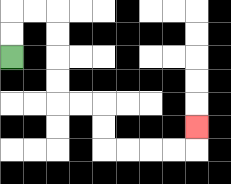{'start': '[0, 2]', 'end': '[8, 5]', 'path_directions': 'U,U,R,R,D,D,D,D,R,R,D,D,R,R,R,R,U', 'path_coordinates': '[[0, 2], [0, 1], [0, 0], [1, 0], [2, 0], [2, 1], [2, 2], [2, 3], [2, 4], [3, 4], [4, 4], [4, 5], [4, 6], [5, 6], [6, 6], [7, 6], [8, 6], [8, 5]]'}